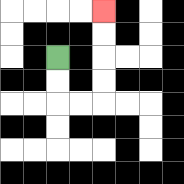{'start': '[2, 2]', 'end': '[4, 0]', 'path_directions': 'D,D,R,R,U,U,U,U', 'path_coordinates': '[[2, 2], [2, 3], [2, 4], [3, 4], [4, 4], [4, 3], [4, 2], [4, 1], [4, 0]]'}